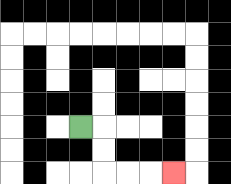{'start': '[3, 5]', 'end': '[7, 7]', 'path_directions': 'R,D,D,R,R,R', 'path_coordinates': '[[3, 5], [4, 5], [4, 6], [4, 7], [5, 7], [6, 7], [7, 7]]'}